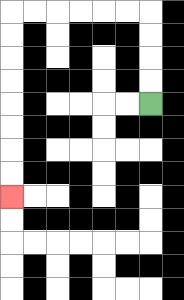{'start': '[6, 4]', 'end': '[0, 8]', 'path_directions': 'U,U,U,U,L,L,L,L,L,L,D,D,D,D,D,D,D,D', 'path_coordinates': '[[6, 4], [6, 3], [6, 2], [6, 1], [6, 0], [5, 0], [4, 0], [3, 0], [2, 0], [1, 0], [0, 0], [0, 1], [0, 2], [0, 3], [0, 4], [0, 5], [0, 6], [0, 7], [0, 8]]'}